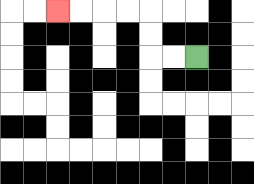{'start': '[8, 2]', 'end': '[2, 0]', 'path_directions': 'L,L,U,U,L,L,L,L', 'path_coordinates': '[[8, 2], [7, 2], [6, 2], [6, 1], [6, 0], [5, 0], [4, 0], [3, 0], [2, 0]]'}